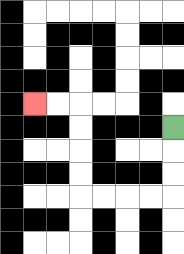{'start': '[7, 5]', 'end': '[1, 4]', 'path_directions': 'D,D,D,L,L,L,L,U,U,U,U,L,L', 'path_coordinates': '[[7, 5], [7, 6], [7, 7], [7, 8], [6, 8], [5, 8], [4, 8], [3, 8], [3, 7], [3, 6], [3, 5], [3, 4], [2, 4], [1, 4]]'}